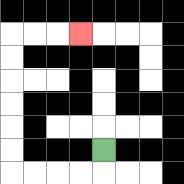{'start': '[4, 6]', 'end': '[3, 1]', 'path_directions': 'D,L,L,L,L,U,U,U,U,U,U,R,R,R', 'path_coordinates': '[[4, 6], [4, 7], [3, 7], [2, 7], [1, 7], [0, 7], [0, 6], [0, 5], [0, 4], [0, 3], [0, 2], [0, 1], [1, 1], [2, 1], [3, 1]]'}